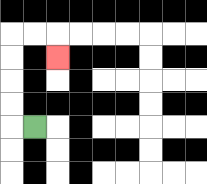{'start': '[1, 5]', 'end': '[2, 2]', 'path_directions': 'L,U,U,U,U,R,R,D', 'path_coordinates': '[[1, 5], [0, 5], [0, 4], [0, 3], [0, 2], [0, 1], [1, 1], [2, 1], [2, 2]]'}